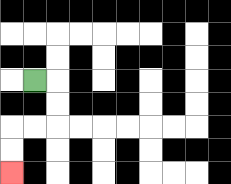{'start': '[1, 3]', 'end': '[0, 7]', 'path_directions': 'R,D,D,L,L,D,D', 'path_coordinates': '[[1, 3], [2, 3], [2, 4], [2, 5], [1, 5], [0, 5], [0, 6], [0, 7]]'}